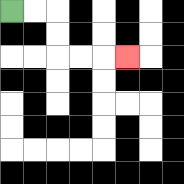{'start': '[0, 0]', 'end': '[5, 2]', 'path_directions': 'R,R,D,D,R,R,R', 'path_coordinates': '[[0, 0], [1, 0], [2, 0], [2, 1], [2, 2], [3, 2], [4, 2], [5, 2]]'}